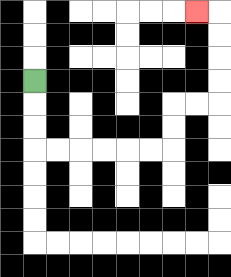{'start': '[1, 3]', 'end': '[8, 0]', 'path_directions': 'D,D,D,R,R,R,R,R,R,U,U,R,R,U,U,U,U,L', 'path_coordinates': '[[1, 3], [1, 4], [1, 5], [1, 6], [2, 6], [3, 6], [4, 6], [5, 6], [6, 6], [7, 6], [7, 5], [7, 4], [8, 4], [9, 4], [9, 3], [9, 2], [9, 1], [9, 0], [8, 0]]'}